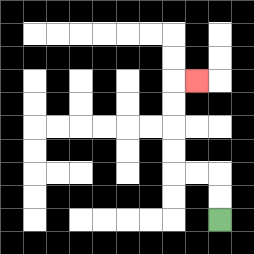{'start': '[9, 9]', 'end': '[8, 3]', 'path_directions': 'U,U,L,L,U,U,U,U,R', 'path_coordinates': '[[9, 9], [9, 8], [9, 7], [8, 7], [7, 7], [7, 6], [7, 5], [7, 4], [7, 3], [8, 3]]'}